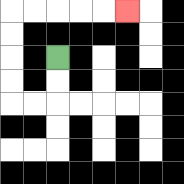{'start': '[2, 2]', 'end': '[5, 0]', 'path_directions': 'D,D,L,L,U,U,U,U,R,R,R,R,R', 'path_coordinates': '[[2, 2], [2, 3], [2, 4], [1, 4], [0, 4], [0, 3], [0, 2], [0, 1], [0, 0], [1, 0], [2, 0], [3, 0], [4, 0], [5, 0]]'}